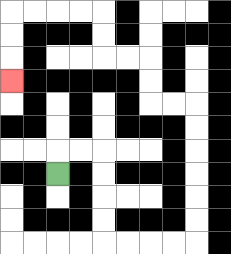{'start': '[2, 7]', 'end': '[0, 3]', 'path_directions': 'U,R,R,D,D,D,D,R,R,R,R,U,U,U,U,U,U,L,L,U,U,L,L,U,U,L,L,L,L,D,D,D', 'path_coordinates': '[[2, 7], [2, 6], [3, 6], [4, 6], [4, 7], [4, 8], [4, 9], [4, 10], [5, 10], [6, 10], [7, 10], [8, 10], [8, 9], [8, 8], [8, 7], [8, 6], [8, 5], [8, 4], [7, 4], [6, 4], [6, 3], [6, 2], [5, 2], [4, 2], [4, 1], [4, 0], [3, 0], [2, 0], [1, 0], [0, 0], [0, 1], [0, 2], [0, 3]]'}